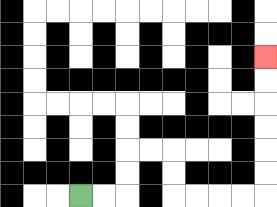{'start': '[3, 8]', 'end': '[11, 2]', 'path_directions': 'R,R,U,U,R,R,D,D,R,R,R,R,U,U,U,U,U,U', 'path_coordinates': '[[3, 8], [4, 8], [5, 8], [5, 7], [5, 6], [6, 6], [7, 6], [7, 7], [7, 8], [8, 8], [9, 8], [10, 8], [11, 8], [11, 7], [11, 6], [11, 5], [11, 4], [11, 3], [11, 2]]'}